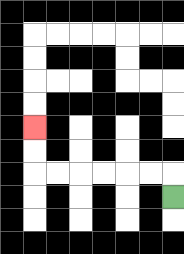{'start': '[7, 8]', 'end': '[1, 5]', 'path_directions': 'U,L,L,L,L,L,L,U,U', 'path_coordinates': '[[7, 8], [7, 7], [6, 7], [5, 7], [4, 7], [3, 7], [2, 7], [1, 7], [1, 6], [1, 5]]'}